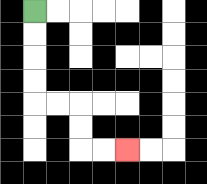{'start': '[1, 0]', 'end': '[5, 6]', 'path_directions': 'D,D,D,D,R,R,D,D,R,R', 'path_coordinates': '[[1, 0], [1, 1], [1, 2], [1, 3], [1, 4], [2, 4], [3, 4], [3, 5], [3, 6], [4, 6], [5, 6]]'}